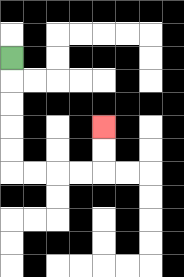{'start': '[0, 2]', 'end': '[4, 5]', 'path_directions': 'D,D,D,D,D,R,R,R,R,U,U', 'path_coordinates': '[[0, 2], [0, 3], [0, 4], [0, 5], [0, 6], [0, 7], [1, 7], [2, 7], [3, 7], [4, 7], [4, 6], [4, 5]]'}